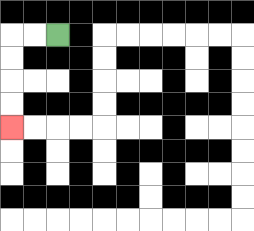{'start': '[2, 1]', 'end': '[0, 5]', 'path_directions': 'L,L,D,D,D,D', 'path_coordinates': '[[2, 1], [1, 1], [0, 1], [0, 2], [0, 3], [0, 4], [0, 5]]'}